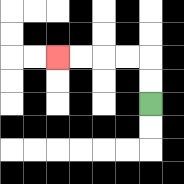{'start': '[6, 4]', 'end': '[2, 2]', 'path_directions': 'U,U,L,L,L,L', 'path_coordinates': '[[6, 4], [6, 3], [6, 2], [5, 2], [4, 2], [3, 2], [2, 2]]'}